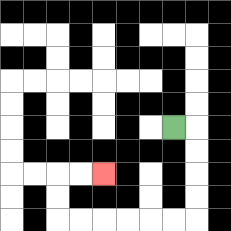{'start': '[7, 5]', 'end': '[4, 7]', 'path_directions': 'R,D,D,D,D,L,L,L,L,L,L,U,U,R,R', 'path_coordinates': '[[7, 5], [8, 5], [8, 6], [8, 7], [8, 8], [8, 9], [7, 9], [6, 9], [5, 9], [4, 9], [3, 9], [2, 9], [2, 8], [2, 7], [3, 7], [4, 7]]'}